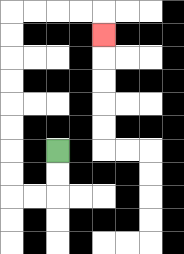{'start': '[2, 6]', 'end': '[4, 1]', 'path_directions': 'D,D,L,L,U,U,U,U,U,U,U,U,R,R,R,R,D', 'path_coordinates': '[[2, 6], [2, 7], [2, 8], [1, 8], [0, 8], [0, 7], [0, 6], [0, 5], [0, 4], [0, 3], [0, 2], [0, 1], [0, 0], [1, 0], [2, 0], [3, 0], [4, 0], [4, 1]]'}